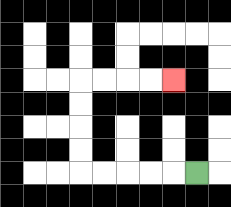{'start': '[8, 7]', 'end': '[7, 3]', 'path_directions': 'L,L,L,L,L,U,U,U,U,R,R,R,R', 'path_coordinates': '[[8, 7], [7, 7], [6, 7], [5, 7], [4, 7], [3, 7], [3, 6], [3, 5], [3, 4], [3, 3], [4, 3], [5, 3], [6, 3], [7, 3]]'}